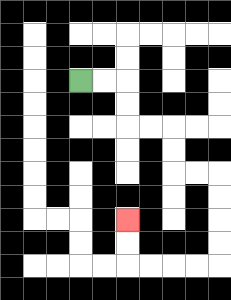{'start': '[3, 3]', 'end': '[5, 9]', 'path_directions': 'R,R,D,D,R,R,D,D,R,R,D,D,D,D,L,L,L,L,U,U', 'path_coordinates': '[[3, 3], [4, 3], [5, 3], [5, 4], [5, 5], [6, 5], [7, 5], [7, 6], [7, 7], [8, 7], [9, 7], [9, 8], [9, 9], [9, 10], [9, 11], [8, 11], [7, 11], [6, 11], [5, 11], [5, 10], [5, 9]]'}